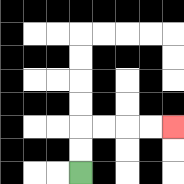{'start': '[3, 7]', 'end': '[7, 5]', 'path_directions': 'U,U,R,R,R,R', 'path_coordinates': '[[3, 7], [3, 6], [3, 5], [4, 5], [5, 5], [6, 5], [7, 5]]'}